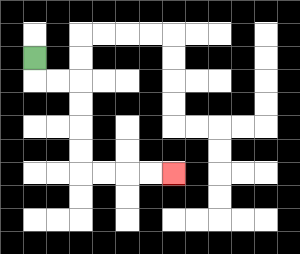{'start': '[1, 2]', 'end': '[7, 7]', 'path_directions': 'D,R,R,D,D,D,D,R,R,R,R', 'path_coordinates': '[[1, 2], [1, 3], [2, 3], [3, 3], [3, 4], [3, 5], [3, 6], [3, 7], [4, 7], [5, 7], [6, 7], [7, 7]]'}